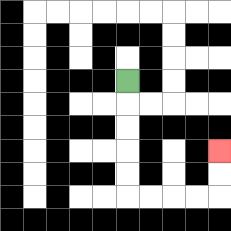{'start': '[5, 3]', 'end': '[9, 6]', 'path_directions': 'D,D,D,D,D,R,R,R,R,U,U', 'path_coordinates': '[[5, 3], [5, 4], [5, 5], [5, 6], [5, 7], [5, 8], [6, 8], [7, 8], [8, 8], [9, 8], [9, 7], [9, 6]]'}